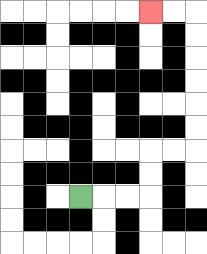{'start': '[3, 8]', 'end': '[6, 0]', 'path_directions': 'R,R,R,U,U,R,R,U,U,U,U,U,U,L,L', 'path_coordinates': '[[3, 8], [4, 8], [5, 8], [6, 8], [6, 7], [6, 6], [7, 6], [8, 6], [8, 5], [8, 4], [8, 3], [8, 2], [8, 1], [8, 0], [7, 0], [6, 0]]'}